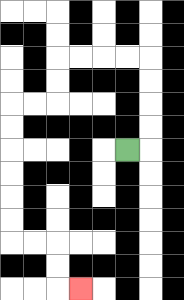{'start': '[5, 6]', 'end': '[3, 12]', 'path_directions': 'R,U,U,U,U,L,L,L,L,D,D,L,L,D,D,D,D,D,D,R,R,D,D,R', 'path_coordinates': '[[5, 6], [6, 6], [6, 5], [6, 4], [6, 3], [6, 2], [5, 2], [4, 2], [3, 2], [2, 2], [2, 3], [2, 4], [1, 4], [0, 4], [0, 5], [0, 6], [0, 7], [0, 8], [0, 9], [0, 10], [1, 10], [2, 10], [2, 11], [2, 12], [3, 12]]'}